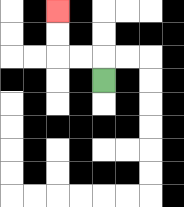{'start': '[4, 3]', 'end': '[2, 0]', 'path_directions': 'U,L,L,U,U', 'path_coordinates': '[[4, 3], [4, 2], [3, 2], [2, 2], [2, 1], [2, 0]]'}